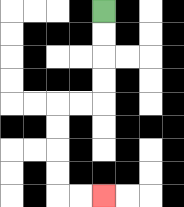{'start': '[4, 0]', 'end': '[4, 8]', 'path_directions': 'D,D,D,D,L,L,D,D,D,D,R,R', 'path_coordinates': '[[4, 0], [4, 1], [4, 2], [4, 3], [4, 4], [3, 4], [2, 4], [2, 5], [2, 6], [2, 7], [2, 8], [3, 8], [4, 8]]'}